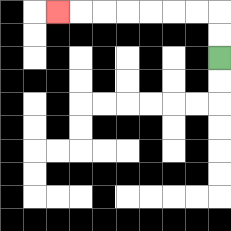{'start': '[9, 2]', 'end': '[2, 0]', 'path_directions': 'U,U,L,L,L,L,L,L,L', 'path_coordinates': '[[9, 2], [9, 1], [9, 0], [8, 0], [7, 0], [6, 0], [5, 0], [4, 0], [3, 0], [2, 0]]'}